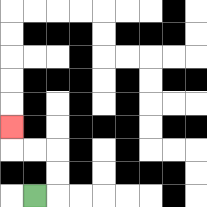{'start': '[1, 8]', 'end': '[0, 5]', 'path_directions': 'R,U,U,L,L,U', 'path_coordinates': '[[1, 8], [2, 8], [2, 7], [2, 6], [1, 6], [0, 6], [0, 5]]'}